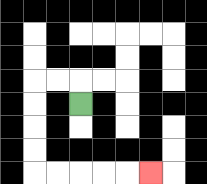{'start': '[3, 4]', 'end': '[6, 7]', 'path_directions': 'U,L,L,D,D,D,D,R,R,R,R,R', 'path_coordinates': '[[3, 4], [3, 3], [2, 3], [1, 3], [1, 4], [1, 5], [1, 6], [1, 7], [2, 7], [3, 7], [4, 7], [5, 7], [6, 7]]'}